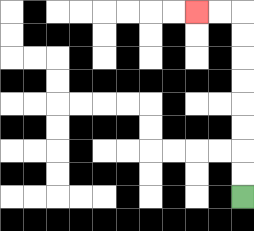{'start': '[10, 8]', 'end': '[8, 0]', 'path_directions': 'U,U,U,U,U,U,U,U,L,L', 'path_coordinates': '[[10, 8], [10, 7], [10, 6], [10, 5], [10, 4], [10, 3], [10, 2], [10, 1], [10, 0], [9, 0], [8, 0]]'}